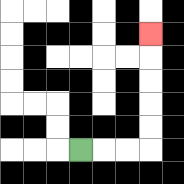{'start': '[3, 6]', 'end': '[6, 1]', 'path_directions': 'R,R,R,U,U,U,U,U', 'path_coordinates': '[[3, 6], [4, 6], [5, 6], [6, 6], [6, 5], [6, 4], [6, 3], [6, 2], [6, 1]]'}